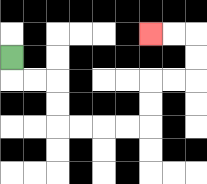{'start': '[0, 2]', 'end': '[6, 1]', 'path_directions': 'D,R,R,D,D,R,R,R,R,U,U,R,R,U,U,L,L', 'path_coordinates': '[[0, 2], [0, 3], [1, 3], [2, 3], [2, 4], [2, 5], [3, 5], [4, 5], [5, 5], [6, 5], [6, 4], [6, 3], [7, 3], [8, 3], [8, 2], [8, 1], [7, 1], [6, 1]]'}